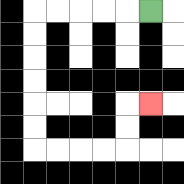{'start': '[6, 0]', 'end': '[6, 4]', 'path_directions': 'L,L,L,L,L,D,D,D,D,D,D,R,R,R,R,U,U,R', 'path_coordinates': '[[6, 0], [5, 0], [4, 0], [3, 0], [2, 0], [1, 0], [1, 1], [1, 2], [1, 3], [1, 4], [1, 5], [1, 6], [2, 6], [3, 6], [4, 6], [5, 6], [5, 5], [5, 4], [6, 4]]'}